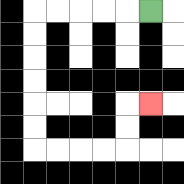{'start': '[6, 0]', 'end': '[6, 4]', 'path_directions': 'L,L,L,L,L,D,D,D,D,D,D,R,R,R,R,U,U,R', 'path_coordinates': '[[6, 0], [5, 0], [4, 0], [3, 0], [2, 0], [1, 0], [1, 1], [1, 2], [1, 3], [1, 4], [1, 5], [1, 6], [2, 6], [3, 6], [4, 6], [5, 6], [5, 5], [5, 4], [6, 4]]'}